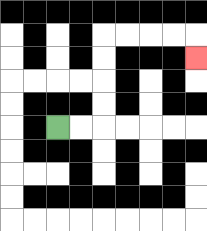{'start': '[2, 5]', 'end': '[8, 2]', 'path_directions': 'R,R,U,U,U,U,R,R,R,R,D', 'path_coordinates': '[[2, 5], [3, 5], [4, 5], [4, 4], [4, 3], [4, 2], [4, 1], [5, 1], [6, 1], [7, 1], [8, 1], [8, 2]]'}